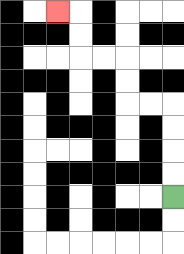{'start': '[7, 8]', 'end': '[2, 0]', 'path_directions': 'U,U,U,U,L,L,U,U,L,L,U,U,L', 'path_coordinates': '[[7, 8], [7, 7], [7, 6], [7, 5], [7, 4], [6, 4], [5, 4], [5, 3], [5, 2], [4, 2], [3, 2], [3, 1], [3, 0], [2, 0]]'}